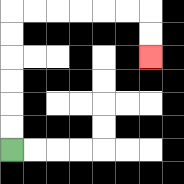{'start': '[0, 6]', 'end': '[6, 2]', 'path_directions': 'U,U,U,U,U,U,R,R,R,R,R,R,D,D', 'path_coordinates': '[[0, 6], [0, 5], [0, 4], [0, 3], [0, 2], [0, 1], [0, 0], [1, 0], [2, 0], [3, 0], [4, 0], [5, 0], [6, 0], [6, 1], [6, 2]]'}